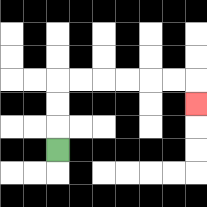{'start': '[2, 6]', 'end': '[8, 4]', 'path_directions': 'U,U,U,R,R,R,R,R,R,D', 'path_coordinates': '[[2, 6], [2, 5], [2, 4], [2, 3], [3, 3], [4, 3], [5, 3], [6, 3], [7, 3], [8, 3], [8, 4]]'}